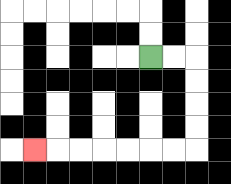{'start': '[6, 2]', 'end': '[1, 6]', 'path_directions': 'R,R,D,D,D,D,L,L,L,L,L,L,L', 'path_coordinates': '[[6, 2], [7, 2], [8, 2], [8, 3], [8, 4], [8, 5], [8, 6], [7, 6], [6, 6], [5, 6], [4, 6], [3, 6], [2, 6], [1, 6]]'}